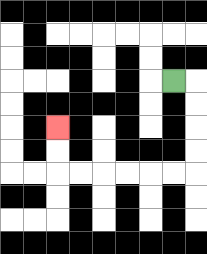{'start': '[7, 3]', 'end': '[2, 5]', 'path_directions': 'R,D,D,D,D,L,L,L,L,L,L,U,U', 'path_coordinates': '[[7, 3], [8, 3], [8, 4], [8, 5], [8, 6], [8, 7], [7, 7], [6, 7], [5, 7], [4, 7], [3, 7], [2, 7], [2, 6], [2, 5]]'}